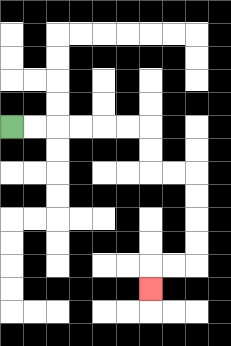{'start': '[0, 5]', 'end': '[6, 12]', 'path_directions': 'R,R,R,R,R,R,D,D,R,R,D,D,D,D,L,L,D', 'path_coordinates': '[[0, 5], [1, 5], [2, 5], [3, 5], [4, 5], [5, 5], [6, 5], [6, 6], [6, 7], [7, 7], [8, 7], [8, 8], [8, 9], [8, 10], [8, 11], [7, 11], [6, 11], [6, 12]]'}